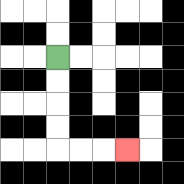{'start': '[2, 2]', 'end': '[5, 6]', 'path_directions': 'D,D,D,D,R,R,R', 'path_coordinates': '[[2, 2], [2, 3], [2, 4], [2, 5], [2, 6], [3, 6], [4, 6], [5, 6]]'}